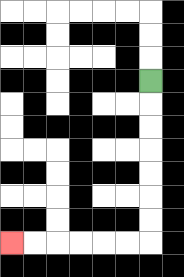{'start': '[6, 3]', 'end': '[0, 10]', 'path_directions': 'D,D,D,D,D,D,D,L,L,L,L,L,L', 'path_coordinates': '[[6, 3], [6, 4], [6, 5], [6, 6], [6, 7], [6, 8], [6, 9], [6, 10], [5, 10], [4, 10], [3, 10], [2, 10], [1, 10], [0, 10]]'}